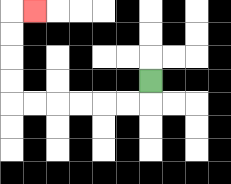{'start': '[6, 3]', 'end': '[1, 0]', 'path_directions': 'D,L,L,L,L,L,L,U,U,U,U,R', 'path_coordinates': '[[6, 3], [6, 4], [5, 4], [4, 4], [3, 4], [2, 4], [1, 4], [0, 4], [0, 3], [0, 2], [0, 1], [0, 0], [1, 0]]'}